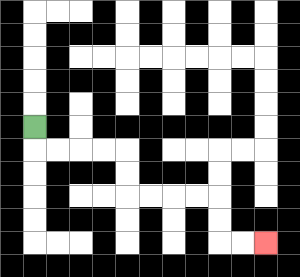{'start': '[1, 5]', 'end': '[11, 10]', 'path_directions': 'D,R,R,R,R,D,D,R,R,R,R,D,D,R,R', 'path_coordinates': '[[1, 5], [1, 6], [2, 6], [3, 6], [4, 6], [5, 6], [5, 7], [5, 8], [6, 8], [7, 8], [8, 8], [9, 8], [9, 9], [9, 10], [10, 10], [11, 10]]'}